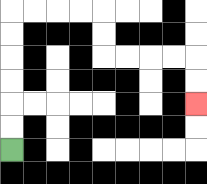{'start': '[0, 6]', 'end': '[8, 4]', 'path_directions': 'U,U,U,U,U,U,R,R,R,R,D,D,R,R,R,R,D,D', 'path_coordinates': '[[0, 6], [0, 5], [0, 4], [0, 3], [0, 2], [0, 1], [0, 0], [1, 0], [2, 0], [3, 0], [4, 0], [4, 1], [4, 2], [5, 2], [6, 2], [7, 2], [8, 2], [8, 3], [8, 4]]'}